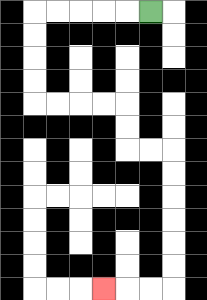{'start': '[6, 0]', 'end': '[4, 12]', 'path_directions': 'L,L,L,L,L,D,D,D,D,R,R,R,R,D,D,R,R,D,D,D,D,D,D,L,L,L', 'path_coordinates': '[[6, 0], [5, 0], [4, 0], [3, 0], [2, 0], [1, 0], [1, 1], [1, 2], [1, 3], [1, 4], [2, 4], [3, 4], [4, 4], [5, 4], [5, 5], [5, 6], [6, 6], [7, 6], [7, 7], [7, 8], [7, 9], [7, 10], [7, 11], [7, 12], [6, 12], [5, 12], [4, 12]]'}